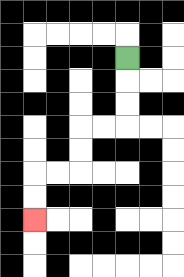{'start': '[5, 2]', 'end': '[1, 9]', 'path_directions': 'D,D,D,L,L,D,D,L,L,D,D', 'path_coordinates': '[[5, 2], [5, 3], [5, 4], [5, 5], [4, 5], [3, 5], [3, 6], [3, 7], [2, 7], [1, 7], [1, 8], [1, 9]]'}